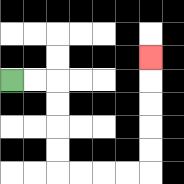{'start': '[0, 3]', 'end': '[6, 2]', 'path_directions': 'R,R,D,D,D,D,R,R,R,R,U,U,U,U,U', 'path_coordinates': '[[0, 3], [1, 3], [2, 3], [2, 4], [2, 5], [2, 6], [2, 7], [3, 7], [4, 7], [5, 7], [6, 7], [6, 6], [6, 5], [6, 4], [6, 3], [6, 2]]'}